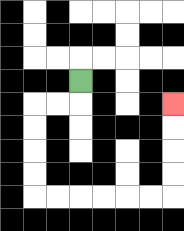{'start': '[3, 3]', 'end': '[7, 4]', 'path_directions': 'D,L,L,D,D,D,D,R,R,R,R,R,R,U,U,U,U', 'path_coordinates': '[[3, 3], [3, 4], [2, 4], [1, 4], [1, 5], [1, 6], [1, 7], [1, 8], [2, 8], [3, 8], [4, 8], [5, 8], [6, 8], [7, 8], [7, 7], [7, 6], [7, 5], [7, 4]]'}